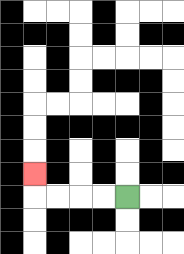{'start': '[5, 8]', 'end': '[1, 7]', 'path_directions': 'L,L,L,L,U', 'path_coordinates': '[[5, 8], [4, 8], [3, 8], [2, 8], [1, 8], [1, 7]]'}